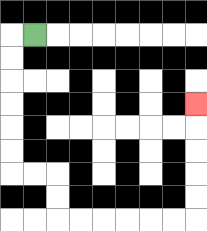{'start': '[1, 1]', 'end': '[8, 4]', 'path_directions': 'L,D,D,D,D,D,D,R,R,D,D,R,R,R,R,R,R,U,U,U,U,U', 'path_coordinates': '[[1, 1], [0, 1], [0, 2], [0, 3], [0, 4], [0, 5], [0, 6], [0, 7], [1, 7], [2, 7], [2, 8], [2, 9], [3, 9], [4, 9], [5, 9], [6, 9], [7, 9], [8, 9], [8, 8], [8, 7], [8, 6], [8, 5], [8, 4]]'}